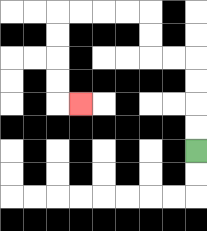{'start': '[8, 6]', 'end': '[3, 4]', 'path_directions': 'U,U,U,U,L,L,U,U,L,L,L,L,D,D,D,D,R', 'path_coordinates': '[[8, 6], [8, 5], [8, 4], [8, 3], [8, 2], [7, 2], [6, 2], [6, 1], [6, 0], [5, 0], [4, 0], [3, 0], [2, 0], [2, 1], [2, 2], [2, 3], [2, 4], [3, 4]]'}